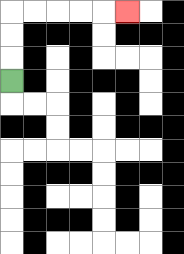{'start': '[0, 3]', 'end': '[5, 0]', 'path_directions': 'U,U,U,R,R,R,R,R', 'path_coordinates': '[[0, 3], [0, 2], [0, 1], [0, 0], [1, 0], [2, 0], [3, 0], [4, 0], [5, 0]]'}